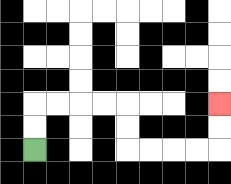{'start': '[1, 6]', 'end': '[9, 4]', 'path_directions': 'U,U,R,R,R,R,D,D,R,R,R,R,U,U', 'path_coordinates': '[[1, 6], [1, 5], [1, 4], [2, 4], [3, 4], [4, 4], [5, 4], [5, 5], [5, 6], [6, 6], [7, 6], [8, 6], [9, 6], [9, 5], [9, 4]]'}